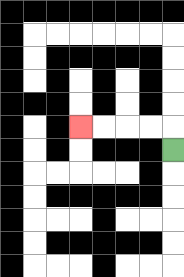{'start': '[7, 6]', 'end': '[3, 5]', 'path_directions': 'U,L,L,L,L', 'path_coordinates': '[[7, 6], [7, 5], [6, 5], [5, 5], [4, 5], [3, 5]]'}